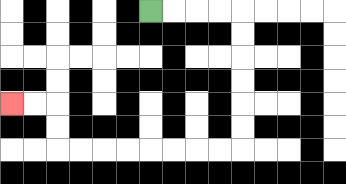{'start': '[6, 0]', 'end': '[0, 4]', 'path_directions': 'R,R,R,R,D,D,D,D,D,D,L,L,L,L,L,L,L,L,U,U,L,L', 'path_coordinates': '[[6, 0], [7, 0], [8, 0], [9, 0], [10, 0], [10, 1], [10, 2], [10, 3], [10, 4], [10, 5], [10, 6], [9, 6], [8, 6], [7, 6], [6, 6], [5, 6], [4, 6], [3, 6], [2, 6], [2, 5], [2, 4], [1, 4], [0, 4]]'}